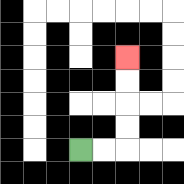{'start': '[3, 6]', 'end': '[5, 2]', 'path_directions': 'R,R,U,U,U,U', 'path_coordinates': '[[3, 6], [4, 6], [5, 6], [5, 5], [5, 4], [5, 3], [5, 2]]'}